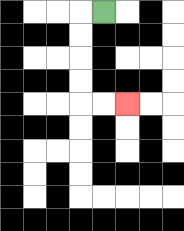{'start': '[4, 0]', 'end': '[5, 4]', 'path_directions': 'L,D,D,D,D,R,R', 'path_coordinates': '[[4, 0], [3, 0], [3, 1], [3, 2], [3, 3], [3, 4], [4, 4], [5, 4]]'}